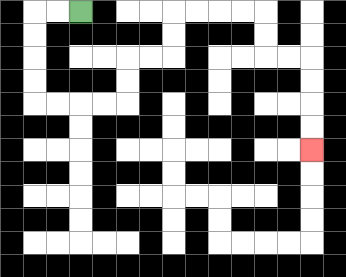{'start': '[3, 0]', 'end': '[13, 6]', 'path_directions': 'L,L,D,D,D,D,R,R,R,R,U,U,R,R,U,U,R,R,R,R,D,D,R,R,D,D,D,D', 'path_coordinates': '[[3, 0], [2, 0], [1, 0], [1, 1], [1, 2], [1, 3], [1, 4], [2, 4], [3, 4], [4, 4], [5, 4], [5, 3], [5, 2], [6, 2], [7, 2], [7, 1], [7, 0], [8, 0], [9, 0], [10, 0], [11, 0], [11, 1], [11, 2], [12, 2], [13, 2], [13, 3], [13, 4], [13, 5], [13, 6]]'}